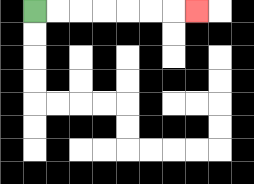{'start': '[1, 0]', 'end': '[8, 0]', 'path_directions': 'R,R,R,R,R,R,R', 'path_coordinates': '[[1, 0], [2, 0], [3, 0], [4, 0], [5, 0], [6, 0], [7, 0], [8, 0]]'}